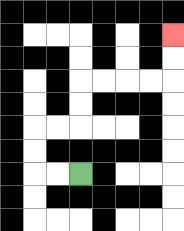{'start': '[3, 7]', 'end': '[7, 1]', 'path_directions': 'L,L,U,U,R,R,U,U,R,R,R,R,U,U', 'path_coordinates': '[[3, 7], [2, 7], [1, 7], [1, 6], [1, 5], [2, 5], [3, 5], [3, 4], [3, 3], [4, 3], [5, 3], [6, 3], [7, 3], [7, 2], [7, 1]]'}